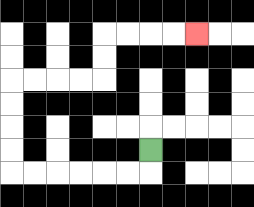{'start': '[6, 6]', 'end': '[8, 1]', 'path_directions': 'D,L,L,L,L,L,L,U,U,U,U,R,R,R,R,U,U,R,R,R,R', 'path_coordinates': '[[6, 6], [6, 7], [5, 7], [4, 7], [3, 7], [2, 7], [1, 7], [0, 7], [0, 6], [0, 5], [0, 4], [0, 3], [1, 3], [2, 3], [3, 3], [4, 3], [4, 2], [4, 1], [5, 1], [6, 1], [7, 1], [8, 1]]'}